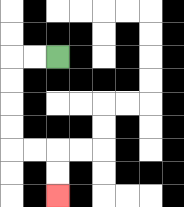{'start': '[2, 2]', 'end': '[2, 8]', 'path_directions': 'L,L,D,D,D,D,R,R,D,D', 'path_coordinates': '[[2, 2], [1, 2], [0, 2], [0, 3], [0, 4], [0, 5], [0, 6], [1, 6], [2, 6], [2, 7], [2, 8]]'}